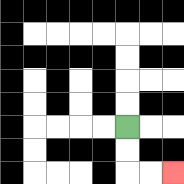{'start': '[5, 5]', 'end': '[7, 7]', 'path_directions': 'D,D,R,R', 'path_coordinates': '[[5, 5], [5, 6], [5, 7], [6, 7], [7, 7]]'}